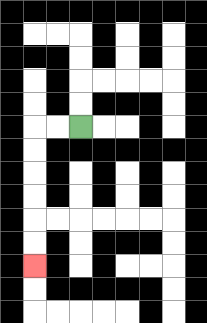{'start': '[3, 5]', 'end': '[1, 11]', 'path_directions': 'L,L,D,D,D,D,D,D', 'path_coordinates': '[[3, 5], [2, 5], [1, 5], [1, 6], [1, 7], [1, 8], [1, 9], [1, 10], [1, 11]]'}